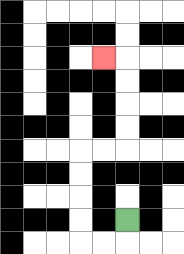{'start': '[5, 9]', 'end': '[4, 2]', 'path_directions': 'D,L,L,U,U,U,U,R,R,U,U,U,U,L', 'path_coordinates': '[[5, 9], [5, 10], [4, 10], [3, 10], [3, 9], [3, 8], [3, 7], [3, 6], [4, 6], [5, 6], [5, 5], [5, 4], [5, 3], [5, 2], [4, 2]]'}